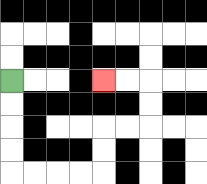{'start': '[0, 3]', 'end': '[4, 3]', 'path_directions': 'D,D,D,D,R,R,R,R,U,U,R,R,U,U,L,L', 'path_coordinates': '[[0, 3], [0, 4], [0, 5], [0, 6], [0, 7], [1, 7], [2, 7], [3, 7], [4, 7], [4, 6], [4, 5], [5, 5], [6, 5], [6, 4], [6, 3], [5, 3], [4, 3]]'}